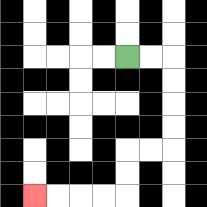{'start': '[5, 2]', 'end': '[1, 8]', 'path_directions': 'R,R,D,D,D,D,L,L,D,D,L,L,L,L', 'path_coordinates': '[[5, 2], [6, 2], [7, 2], [7, 3], [7, 4], [7, 5], [7, 6], [6, 6], [5, 6], [5, 7], [5, 8], [4, 8], [3, 8], [2, 8], [1, 8]]'}